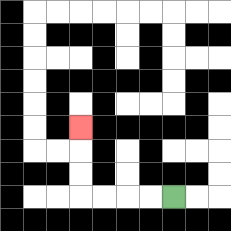{'start': '[7, 8]', 'end': '[3, 5]', 'path_directions': 'L,L,L,L,U,U,U', 'path_coordinates': '[[7, 8], [6, 8], [5, 8], [4, 8], [3, 8], [3, 7], [3, 6], [3, 5]]'}